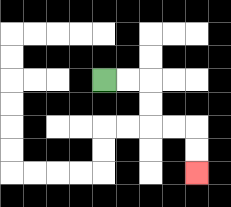{'start': '[4, 3]', 'end': '[8, 7]', 'path_directions': 'R,R,D,D,R,R,D,D', 'path_coordinates': '[[4, 3], [5, 3], [6, 3], [6, 4], [6, 5], [7, 5], [8, 5], [8, 6], [8, 7]]'}